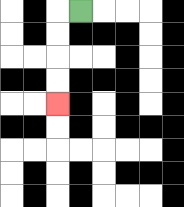{'start': '[3, 0]', 'end': '[2, 4]', 'path_directions': 'L,D,D,D,D', 'path_coordinates': '[[3, 0], [2, 0], [2, 1], [2, 2], [2, 3], [2, 4]]'}